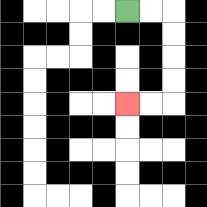{'start': '[5, 0]', 'end': '[5, 4]', 'path_directions': 'R,R,D,D,D,D,L,L', 'path_coordinates': '[[5, 0], [6, 0], [7, 0], [7, 1], [7, 2], [7, 3], [7, 4], [6, 4], [5, 4]]'}